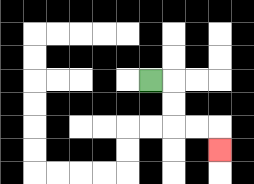{'start': '[6, 3]', 'end': '[9, 6]', 'path_directions': 'R,D,D,R,R,D', 'path_coordinates': '[[6, 3], [7, 3], [7, 4], [7, 5], [8, 5], [9, 5], [9, 6]]'}